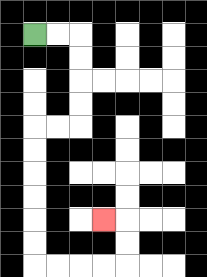{'start': '[1, 1]', 'end': '[4, 9]', 'path_directions': 'R,R,D,D,D,D,L,L,D,D,D,D,D,D,R,R,R,R,U,U,L', 'path_coordinates': '[[1, 1], [2, 1], [3, 1], [3, 2], [3, 3], [3, 4], [3, 5], [2, 5], [1, 5], [1, 6], [1, 7], [1, 8], [1, 9], [1, 10], [1, 11], [2, 11], [3, 11], [4, 11], [5, 11], [5, 10], [5, 9], [4, 9]]'}